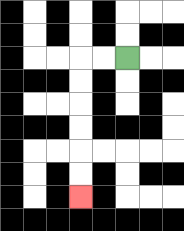{'start': '[5, 2]', 'end': '[3, 8]', 'path_directions': 'L,L,D,D,D,D,D,D', 'path_coordinates': '[[5, 2], [4, 2], [3, 2], [3, 3], [3, 4], [3, 5], [3, 6], [3, 7], [3, 8]]'}